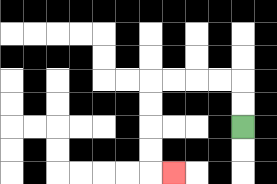{'start': '[10, 5]', 'end': '[7, 7]', 'path_directions': 'U,U,L,L,L,L,D,D,D,D,R', 'path_coordinates': '[[10, 5], [10, 4], [10, 3], [9, 3], [8, 3], [7, 3], [6, 3], [6, 4], [6, 5], [6, 6], [6, 7], [7, 7]]'}